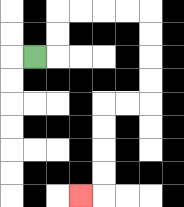{'start': '[1, 2]', 'end': '[3, 8]', 'path_directions': 'R,U,U,R,R,R,R,D,D,D,D,L,L,D,D,D,D,L', 'path_coordinates': '[[1, 2], [2, 2], [2, 1], [2, 0], [3, 0], [4, 0], [5, 0], [6, 0], [6, 1], [6, 2], [6, 3], [6, 4], [5, 4], [4, 4], [4, 5], [4, 6], [4, 7], [4, 8], [3, 8]]'}